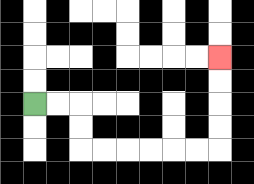{'start': '[1, 4]', 'end': '[9, 2]', 'path_directions': 'R,R,D,D,R,R,R,R,R,R,U,U,U,U', 'path_coordinates': '[[1, 4], [2, 4], [3, 4], [3, 5], [3, 6], [4, 6], [5, 6], [6, 6], [7, 6], [8, 6], [9, 6], [9, 5], [9, 4], [9, 3], [9, 2]]'}